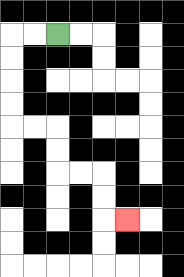{'start': '[2, 1]', 'end': '[5, 9]', 'path_directions': 'L,L,D,D,D,D,R,R,D,D,R,R,D,D,R', 'path_coordinates': '[[2, 1], [1, 1], [0, 1], [0, 2], [0, 3], [0, 4], [0, 5], [1, 5], [2, 5], [2, 6], [2, 7], [3, 7], [4, 7], [4, 8], [4, 9], [5, 9]]'}